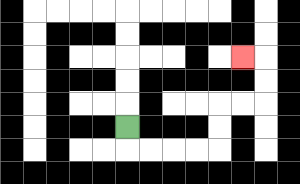{'start': '[5, 5]', 'end': '[10, 2]', 'path_directions': 'D,R,R,R,R,U,U,R,R,U,U,L', 'path_coordinates': '[[5, 5], [5, 6], [6, 6], [7, 6], [8, 6], [9, 6], [9, 5], [9, 4], [10, 4], [11, 4], [11, 3], [11, 2], [10, 2]]'}